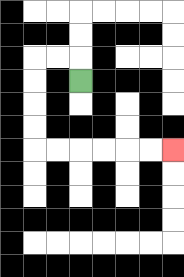{'start': '[3, 3]', 'end': '[7, 6]', 'path_directions': 'U,L,L,D,D,D,D,R,R,R,R,R,R', 'path_coordinates': '[[3, 3], [3, 2], [2, 2], [1, 2], [1, 3], [1, 4], [1, 5], [1, 6], [2, 6], [3, 6], [4, 6], [5, 6], [6, 6], [7, 6]]'}